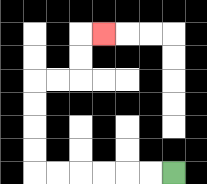{'start': '[7, 7]', 'end': '[4, 1]', 'path_directions': 'L,L,L,L,L,L,U,U,U,U,R,R,U,U,R', 'path_coordinates': '[[7, 7], [6, 7], [5, 7], [4, 7], [3, 7], [2, 7], [1, 7], [1, 6], [1, 5], [1, 4], [1, 3], [2, 3], [3, 3], [3, 2], [3, 1], [4, 1]]'}